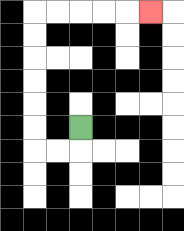{'start': '[3, 5]', 'end': '[6, 0]', 'path_directions': 'D,L,L,U,U,U,U,U,U,R,R,R,R,R', 'path_coordinates': '[[3, 5], [3, 6], [2, 6], [1, 6], [1, 5], [1, 4], [1, 3], [1, 2], [1, 1], [1, 0], [2, 0], [3, 0], [4, 0], [5, 0], [6, 0]]'}